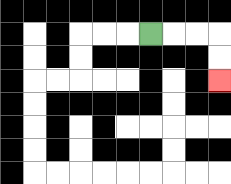{'start': '[6, 1]', 'end': '[9, 3]', 'path_directions': 'R,R,R,D,D', 'path_coordinates': '[[6, 1], [7, 1], [8, 1], [9, 1], [9, 2], [9, 3]]'}